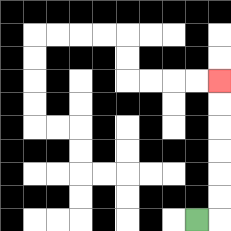{'start': '[8, 9]', 'end': '[9, 3]', 'path_directions': 'R,U,U,U,U,U,U', 'path_coordinates': '[[8, 9], [9, 9], [9, 8], [9, 7], [9, 6], [9, 5], [9, 4], [9, 3]]'}